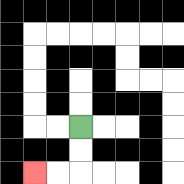{'start': '[3, 5]', 'end': '[1, 7]', 'path_directions': 'D,D,L,L', 'path_coordinates': '[[3, 5], [3, 6], [3, 7], [2, 7], [1, 7]]'}